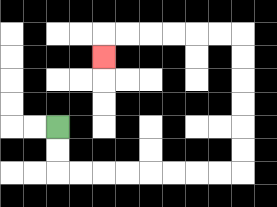{'start': '[2, 5]', 'end': '[4, 2]', 'path_directions': 'D,D,R,R,R,R,R,R,R,R,U,U,U,U,U,U,L,L,L,L,L,L,D', 'path_coordinates': '[[2, 5], [2, 6], [2, 7], [3, 7], [4, 7], [5, 7], [6, 7], [7, 7], [8, 7], [9, 7], [10, 7], [10, 6], [10, 5], [10, 4], [10, 3], [10, 2], [10, 1], [9, 1], [8, 1], [7, 1], [6, 1], [5, 1], [4, 1], [4, 2]]'}